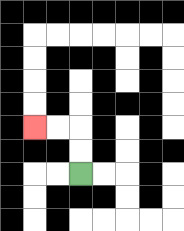{'start': '[3, 7]', 'end': '[1, 5]', 'path_directions': 'U,U,L,L', 'path_coordinates': '[[3, 7], [3, 6], [3, 5], [2, 5], [1, 5]]'}